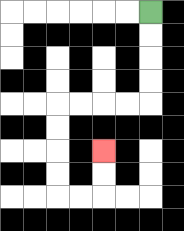{'start': '[6, 0]', 'end': '[4, 6]', 'path_directions': 'D,D,D,D,L,L,L,L,D,D,D,D,R,R,U,U', 'path_coordinates': '[[6, 0], [6, 1], [6, 2], [6, 3], [6, 4], [5, 4], [4, 4], [3, 4], [2, 4], [2, 5], [2, 6], [2, 7], [2, 8], [3, 8], [4, 8], [4, 7], [4, 6]]'}